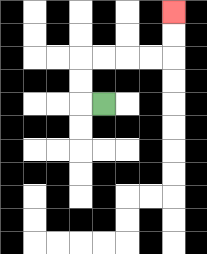{'start': '[4, 4]', 'end': '[7, 0]', 'path_directions': 'L,U,U,R,R,R,R,U,U', 'path_coordinates': '[[4, 4], [3, 4], [3, 3], [3, 2], [4, 2], [5, 2], [6, 2], [7, 2], [7, 1], [7, 0]]'}